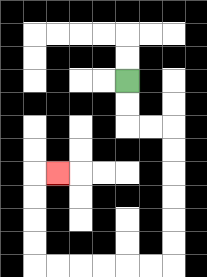{'start': '[5, 3]', 'end': '[2, 7]', 'path_directions': 'D,D,R,R,D,D,D,D,D,D,L,L,L,L,L,L,U,U,U,U,R', 'path_coordinates': '[[5, 3], [5, 4], [5, 5], [6, 5], [7, 5], [7, 6], [7, 7], [7, 8], [7, 9], [7, 10], [7, 11], [6, 11], [5, 11], [4, 11], [3, 11], [2, 11], [1, 11], [1, 10], [1, 9], [1, 8], [1, 7], [2, 7]]'}